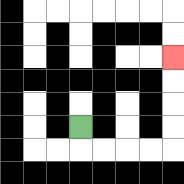{'start': '[3, 5]', 'end': '[7, 2]', 'path_directions': 'D,R,R,R,R,U,U,U,U', 'path_coordinates': '[[3, 5], [3, 6], [4, 6], [5, 6], [6, 6], [7, 6], [7, 5], [7, 4], [7, 3], [7, 2]]'}